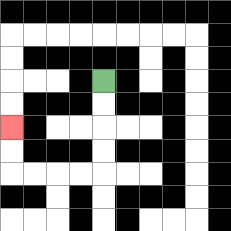{'start': '[4, 3]', 'end': '[0, 5]', 'path_directions': 'D,D,D,D,L,L,L,L,U,U', 'path_coordinates': '[[4, 3], [4, 4], [4, 5], [4, 6], [4, 7], [3, 7], [2, 7], [1, 7], [0, 7], [0, 6], [0, 5]]'}